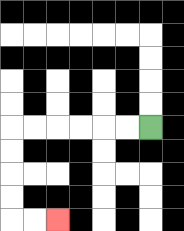{'start': '[6, 5]', 'end': '[2, 9]', 'path_directions': 'L,L,L,L,L,L,D,D,D,D,R,R', 'path_coordinates': '[[6, 5], [5, 5], [4, 5], [3, 5], [2, 5], [1, 5], [0, 5], [0, 6], [0, 7], [0, 8], [0, 9], [1, 9], [2, 9]]'}